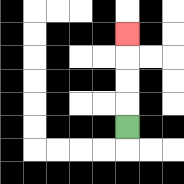{'start': '[5, 5]', 'end': '[5, 1]', 'path_directions': 'U,U,U,U', 'path_coordinates': '[[5, 5], [5, 4], [5, 3], [5, 2], [5, 1]]'}